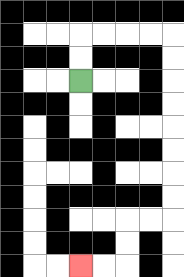{'start': '[3, 3]', 'end': '[3, 11]', 'path_directions': 'U,U,R,R,R,R,D,D,D,D,D,D,D,D,L,L,D,D,L,L', 'path_coordinates': '[[3, 3], [3, 2], [3, 1], [4, 1], [5, 1], [6, 1], [7, 1], [7, 2], [7, 3], [7, 4], [7, 5], [7, 6], [7, 7], [7, 8], [7, 9], [6, 9], [5, 9], [5, 10], [5, 11], [4, 11], [3, 11]]'}